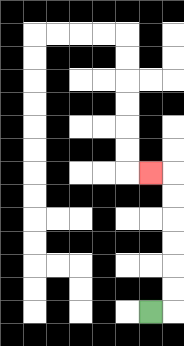{'start': '[6, 13]', 'end': '[6, 7]', 'path_directions': 'R,U,U,U,U,U,U,L', 'path_coordinates': '[[6, 13], [7, 13], [7, 12], [7, 11], [7, 10], [7, 9], [7, 8], [7, 7], [6, 7]]'}